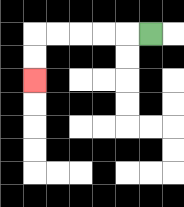{'start': '[6, 1]', 'end': '[1, 3]', 'path_directions': 'L,L,L,L,L,D,D', 'path_coordinates': '[[6, 1], [5, 1], [4, 1], [3, 1], [2, 1], [1, 1], [1, 2], [1, 3]]'}